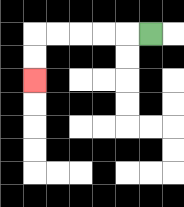{'start': '[6, 1]', 'end': '[1, 3]', 'path_directions': 'L,L,L,L,L,D,D', 'path_coordinates': '[[6, 1], [5, 1], [4, 1], [3, 1], [2, 1], [1, 1], [1, 2], [1, 3]]'}